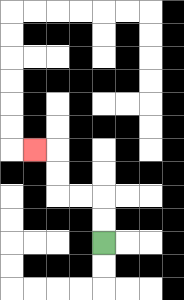{'start': '[4, 10]', 'end': '[1, 6]', 'path_directions': 'U,U,L,L,U,U,L', 'path_coordinates': '[[4, 10], [4, 9], [4, 8], [3, 8], [2, 8], [2, 7], [2, 6], [1, 6]]'}